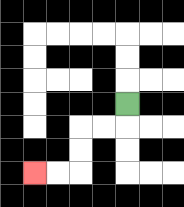{'start': '[5, 4]', 'end': '[1, 7]', 'path_directions': 'D,L,L,D,D,L,L', 'path_coordinates': '[[5, 4], [5, 5], [4, 5], [3, 5], [3, 6], [3, 7], [2, 7], [1, 7]]'}